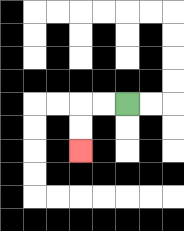{'start': '[5, 4]', 'end': '[3, 6]', 'path_directions': 'L,L,D,D', 'path_coordinates': '[[5, 4], [4, 4], [3, 4], [3, 5], [3, 6]]'}